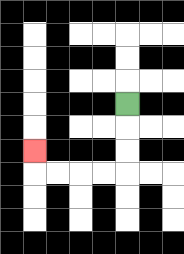{'start': '[5, 4]', 'end': '[1, 6]', 'path_directions': 'D,D,D,L,L,L,L,U', 'path_coordinates': '[[5, 4], [5, 5], [5, 6], [5, 7], [4, 7], [3, 7], [2, 7], [1, 7], [1, 6]]'}